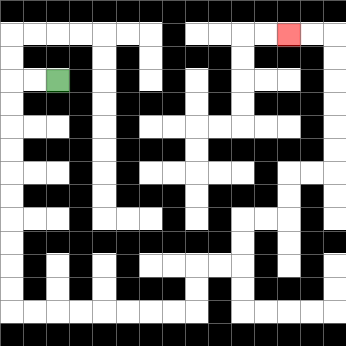{'start': '[2, 3]', 'end': '[12, 1]', 'path_directions': 'L,L,D,D,D,D,D,D,D,D,D,D,R,R,R,R,R,R,R,R,U,U,R,R,U,U,R,R,U,U,R,R,U,U,U,U,U,U,L,L', 'path_coordinates': '[[2, 3], [1, 3], [0, 3], [0, 4], [0, 5], [0, 6], [0, 7], [0, 8], [0, 9], [0, 10], [0, 11], [0, 12], [0, 13], [1, 13], [2, 13], [3, 13], [4, 13], [5, 13], [6, 13], [7, 13], [8, 13], [8, 12], [8, 11], [9, 11], [10, 11], [10, 10], [10, 9], [11, 9], [12, 9], [12, 8], [12, 7], [13, 7], [14, 7], [14, 6], [14, 5], [14, 4], [14, 3], [14, 2], [14, 1], [13, 1], [12, 1]]'}